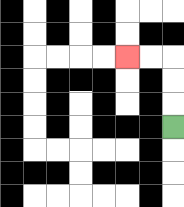{'start': '[7, 5]', 'end': '[5, 2]', 'path_directions': 'U,U,U,L,L', 'path_coordinates': '[[7, 5], [7, 4], [7, 3], [7, 2], [6, 2], [5, 2]]'}